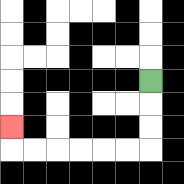{'start': '[6, 3]', 'end': '[0, 5]', 'path_directions': 'D,D,D,L,L,L,L,L,L,U', 'path_coordinates': '[[6, 3], [6, 4], [6, 5], [6, 6], [5, 6], [4, 6], [3, 6], [2, 6], [1, 6], [0, 6], [0, 5]]'}